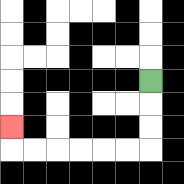{'start': '[6, 3]', 'end': '[0, 5]', 'path_directions': 'D,D,D,L,L,L,L,L,L,U', 'path_coordinates': '[[6, 3], [6, 4], [6, 5], [6, 6], [5, 6], [4, 6], [3, 6], [2, 6], [1, 6], [0, 6], [0, 5]]'}